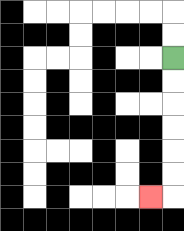{'start': '[7, 2]', 'end': '[6, 8]', 'path_directions': 'D,D,D,D,D,D,L', 'path_coordinates': '[[7, 2], [7, 3], [7, 4], [7, 5], [7, 6], [7, 7], [7, 8], [6, 8]]'}